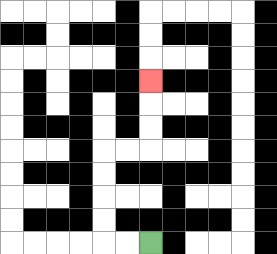{'start': '[6, 10]', 'end': '[6, 3]', 'path_directions': 'L,L,U,U,U,U,R,R,U,U,U', 'path_coordinates': '[[6, 10], [5, 10], [4, 10], [4, 9], [4, 8], [4, 7], [4, 6], [5, 6], [6, 6], [6, 5], [6, 4], [6, 3]]'}